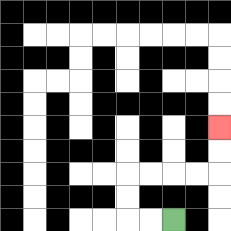{'start': '[7, 9]', 'end': '[9, 5]', 'path_directions': 'L,L,U,U,R,R,R,R,U,U', 'path_coordinates': '[[7, 9], [6, 9], [5, 9], [5, 8], [5, 7], [6, 7], [7, 7], [8, 7], [9, 7], [9, 6], [9, 5]]'}